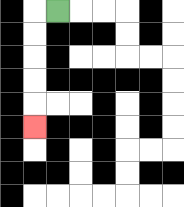{'start': '[2, 0]', 'end': '[1, 5]', 'path_directions': 'L,D,D,D,D,D', 'path_coordinates': '[[2, 0], [1, 0], [1, 1], [1, 2], [1, 3], [1, 4], [1, 5]]'}